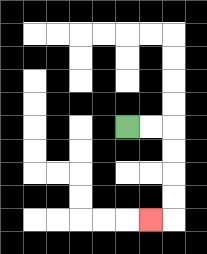{'start': '[5, 5]', 'end': '[6, 9]', 'path_directions': 'R,R,D,D,D,D,L', 'path_coordinates': '[[5, 5], [6, 5], [7, 5], [7, 6], [7, 7], [7, 8], [7, 9], [6, 9]]'}